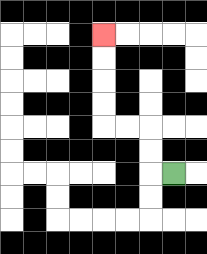{'start': '[7, 7]', 'end': '[4, 1]', 'path_directions': 'L,U,U,L,L,U,U,U,U', 'path_coordinates': '[[7, 7], [6, 7], [6, 6], [6, 5], [5, 5], [4, 5], [4, 4], [4, 3], [4, 2], [4, 1]]'}